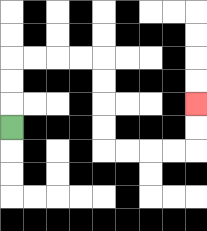{'start': '[0, 5]', 'end': '[8, 4]', 'path_directions': 'U,U,U,R,R,R,R,D,D,D,D,R,R,R,R,U,U', 'path_coordinates': '[[0, 5], [0, 4], [0, 3], [0, 2], [1, 2], [2, 2], [3, 2], [4, 2], [4, 3], [4, 4], [4, 5], [4, 6], [5, 6], [6, 6], [7, 6], [8, 6], [8, 5], [8, 4]]'}